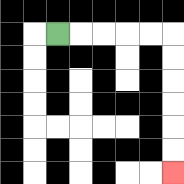{'start': '[2, 1]', 'end': '[7, 7]', 'path_directions': 'R,R,R,R,R,D,D,D,D,D,D', 'path_coordinates': '[[2, 1], [3, 1], [4, 1], [5, 1], [6, 1], [7, 1], [7, 2], [7, 3], [7, 4], [7, 5], [7, 6], [7, 7]]'}